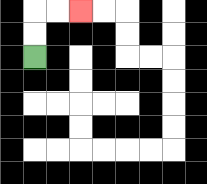{'start': '[1, 2]', 'end': '[3, 0]', 'path_directions': 'U,U,R,R', 'path_coordinates': '[[1, 2], [1, 1], [1, 0], [2, 0], [3, 0]]'}